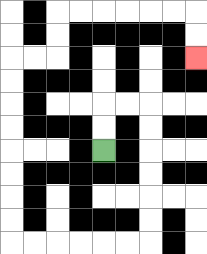{'start': '[4, 6]', 'end': '[8, 2]', 'path_directions': 'U,U,R,R,D,D,D,D,D,D,L,L,L,L,L,L,U,U,U,U,U,U,U,U,R,R,U,U,R,R,R,R,R,R,D,D', 'path_coordinates': '[[4, 6], [4, 5], [4, 4], [5, 4], [6, 4], [6, 5], [6, 6], [6, 7], [6, 8], [6, 9], [6, 10], [5, 10], [4, 10], [3, 10], [2, 10], [1, 10], [0, 10], [0, 9], [0, 8], [0, 7], [0, 6], [0, 5], [0, 4], [0, 3], [0, 2], [1, 2], [2, 2], [2, 1], [2, 0], [3, 0], [4, 0], [5, 0], [6, 0], [7, 0], [8, 0], [8, 1], [8, 2]]'}